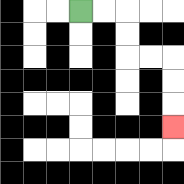{'start': '[3, 0]', 'end': '[7, 5]', 'path_directions': 'R,R,D,D,R,R,D,D,D', 'path_coordinates': '[[3, 0], [4, 0], [5, 0], [5, 1], [5, 2], [6, 2], [7, 2], [7, 3], [7, 4], [7, 5]]'}